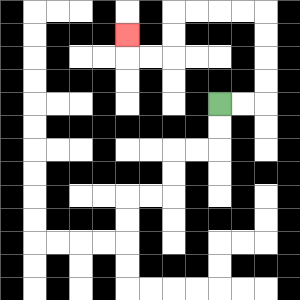{'start': '[9, 4]', 'end': '[5, 1]', 'path_directions': 'R,R,U,U,U,U,L,L,L,L,D,D,L,L,U', 'path_coordinates': '[[9, 4], [10, 4], [11, 4], [11, 3], [11, 2], [11, 1], [11, 0], [10, 0], [9, 0], [8, 0], [7, 0], [7, 1], [7, 2], [6, 2], [5, 2], [5, 1]]'}